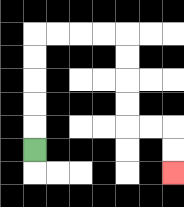{'start': '[1, 6]', 'end': '[7, 7]', 'path_directions': 'U,U,U,U,U,R,R,R,R,D,D,D,D,R,R,D,D', 'path_coordinates': '[[1, 6], [1, 5], [1, 4], [1, 3], [1, 2], [1, 1], [2, 1], [3, 1], [4, 1], [5, 1], [5, 2], [5, 3], [5, 4], [5, 5], [6, 5], [7, 5], [7, 6], [7, 7]]'}